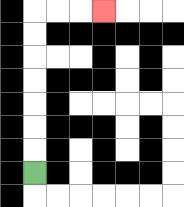{'start': '[1, 7]', 'end': '[4, 0]', 'path_directions': 'U,U,U,U,U,U,U,R,R,R', 'path_coordinates': '[[1, 7], [1, 6], [1, 5], [1, 4], [1, 3], [1, 2], [1, 1], [1, 0], [2, 0], [3, 0], [4, 0]]'}